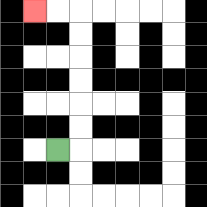{'start': '[2, 6]', 'end': '[1, 0]', 'path_directions': 'R,U,U,U,U,U,U,L,L', 'path_coordinates': '[[2, 6], [3, 6], [3, 5], [3, 4], [3, 3], [3, 2], [3, 1], [3, 0], [2, 0], [1, 0]]'}